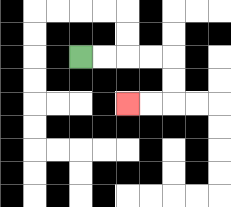{'start': '[3, 2]', 'end': '[5, 4]', 'path_directions': 'R,R,R,R,D,D,L,L', 'path_coordinates': '[[3, 2], [4, 2], [5, 2], [6, 2], [7, 2], [7, 3], [7, 4], [6, 4], [5, 4]]'}